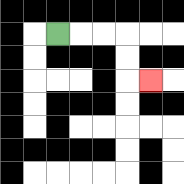{'start': '[2, 1]', 'end': '[6, 3]', 'path_directions': 'R,R,R,D,D,R', 'path_coordinates': '[[2, 1], [3, 1], [4, 1], [5, 1], [5, 2], [5, 3], [6, 3]]'}